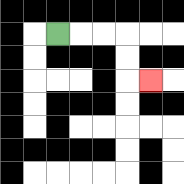{'start': '[2, 1]', 'end': '[6, 3]', 'path_directions': 'R,R,R,D,D,R', 'path_coordinates': '[[2, 1], [3, 1], [4, 1], [5, 1], [5, 2], [5, 3], [6, 3]]'}